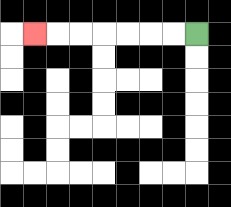{'start': '[8, 1]', 'end': '[1, 1]', 'path_directions': 'L,L,L,L,L,L,L', 'path_coordinates': '[[8, 1], [7, 1], [6, 1], [5, 1], [4, 1], [3, 1], [2, 1], [1, 1]]'}